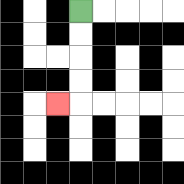{'start': '[3, 0]', 'end': '[2, 4]', 'path_directions': 'D,D,D,D,L', 'path_coordinates': '[[3, 0], [3, 1], [3, 2], [3, 3], [3, 4], [2, 4]]'}